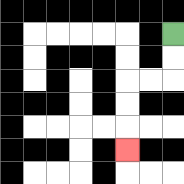{'start': '[7, 1]', 'end': '[5, 6]', 'path_directions': 'D,D,L,L,D,D,D', 'path_coordinates': '[[7, 1], [7, 2], [7, 3], [6, 3], [5, 3], [5, 4], [5, 5], [5, 6]]'}